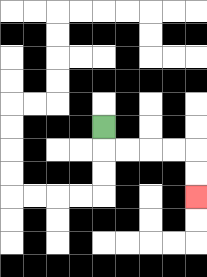{'start': '[4, 5]', 'end': '[8, 8]', 'path_directions': 'D,R,R,R,R,D,D', 'path_coordinates': '[[4, 5], [4, 6], [5, 6], [6, 6], [7, 6], [8, 6], [8, 7], [8, 8]]'}